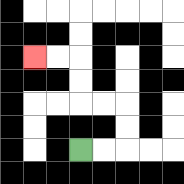{'start': '[3, 6]', 'end': '[1, 2]', 'path_directions': 'R,R,U,U,L,L,U,U,L,L', 'path_coordinates': '[[3, 6], [4, 6], [5, 6], [5, 5], [5, 4], [4, 4], [3, 4], [3, 3], [3, 2], [2, 2], [1, 2]]'}